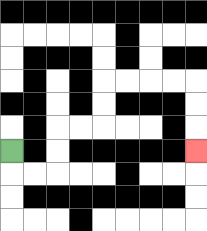{'start': '[0, 6]', 'end': '[8, 6]', 'path_directions': 'D,R,R,U,U,R,R,U,U,R,R,R,R,D,D,D', 'path_coordinates': '[[0, 6], [0, 7], [1, 7], [2, 7], [2, 6], [2, 5], [3, 5], [4, 5], [4, 4], [4, 3], [5, 3], [6, 3], [7, 3], [8, 3], [8, 4], [8, 5], [8, 6]]'}